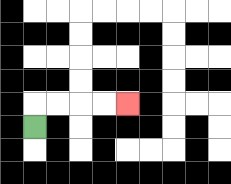{'start': '[1, 5]', 'end': '[5, 4]', 'path_directions': 'U,R,R,R,R', 'path_coordinates': '[[1, 5], [1, 4], [2, 4], [3, 4], [4, 4], [5, 4]]'}